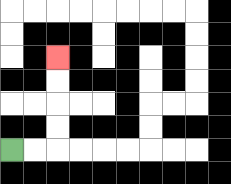{'start': '[0, 6]', 'end': '[2, 2]', 'path_directions': 'R,R,U,U,U,U', 'path_coordinates': '[[0, 6], [1, 6], [2, 6], [2, 5], [2, 4], [2, 3], [2, 2]]'}